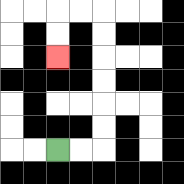{'start': '[2, 6]', 'end': '[2, 2]', 'path_directions': 'R,R,U,U,U,U,U,U,L,L,D,D', 'path_coordinates': '[[2, 6], [3, 6], [4, 6], [4, 5], [4, 4], [4, 3], [4, 2], [4, 1], [4, 0], [3, 0], [2, 0], [2, 1], [2, 2]]'}